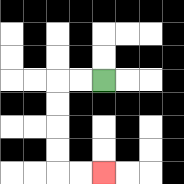{'start': '[4, 3]', 'end': '[4, 7]', 'path_directions': 'L,L,D,D,D,D,R,R', 'path_coordinates': '[[4, 3], [3, 3], [2, 3], [2, 4], [2, 5], [2, 6], [2, 7], [3, 7], [4, 7]]'}